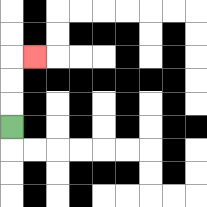{'start': '[0, 5]', 'end': '[1, 2]', 'path_directions': 'U,U,U,R', 'path_coordinates': '[[0, 5], [0, 4], [0, 3], [0, 2], [1, 2]]'}